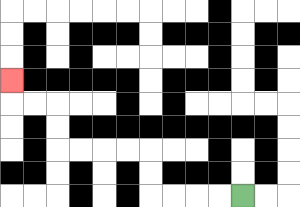{'start': '[10, 8]', 'end': '[0, 3]', 'path_directions': 'L,L,L,L,U,U,L,L,L,L,U,U,L,L,U', 'path_coordinates': '[[10, 8], [9, 8], [8, 8], [7, 8], [6, 8], [6, 7], [6, 6], [5, 6], [4, 6], [3, 6], [2, 6], [2, 5], [2, 4], [1, 4], [0, 4], [0, 3]]'}